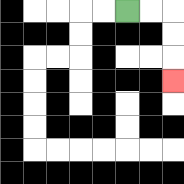{'start': '[5, 0]', 'end': '[7, 3]', 'path_directions': 'R,R,D,D,D', 'path_coordinates': '[[5, 0], [6, 0], [7, 0], [7, 1], [7, 2], [7, 3]]'}